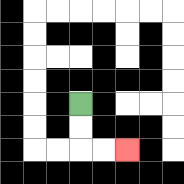{'start': '[3, 4]', 'end': '[5, 6]', 'path_directions': 'D,D,R,R', 'path_coordinates': '[[3, 4], [3, 5], [3, 6], [4, 6], [5, 6]]'}